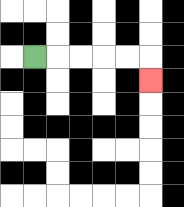{'start': '[1, 2]', 'end': '[6, 3]', 'path_directions': 'R,R,R,R,R,D', 'path_coordinates': '[[1, 2], [2, 2], [3, 2], [4, 2], [5, 2], [6, 2], [6, 3]]'}